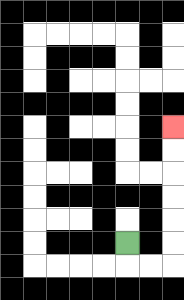{'start': '[5, 10]', 'end': '[7, 5]', 'path_directions': 'D,R,R,U,U,U,U,U,U', 'path_coordinates': '[[5, 10], [5, 11], [6, 11], [7, 11], [7, 10], [7, 9], [7, 8], [7, 7], [7, 6], [7, 5]]'}